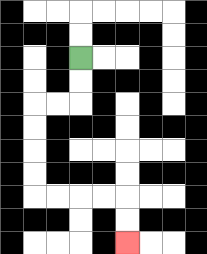{'start': '[3, 2]', 'end': '[5, 10]', 'path_directions': 'D,D,L,L,D,D,D,D,R,R,R,R,D,D', 'path_coordinates': '[[3, 2], [3, 3], [3, 4], [2, 4], [1, 4], [1, 5], [1, 6], [1, 7], [1, 8], [2, 8], [3, 8], [4, 8], [5, 8], [5, 9], [5, 10]]'}